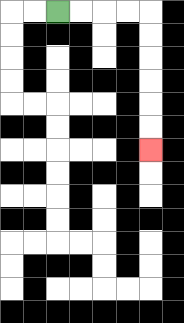{'start': '[2, 0]', 'end': '[6, 6]', 'path_directions': 'R,R,R,R,D,D,D,D,D,D', 'path_coordinates': '[[2, 0], [3, 0], [4, 0], [5, 0], [6, 0], [6, 1], [6, 2], [6, 3], [6, 4], [6, 5], [6, 6]]'}